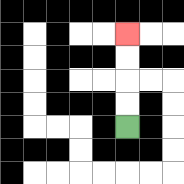{'start': '[5, 5]', 'end': '[5, 1]', 'path_directions': 'U,U,U,U', 'path_coordinates': '[[5, 5], [5, 4], [5, 3], [5, 2], [5, 1]]'}